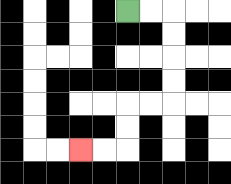{'start': '[5, 0]', 'end': '[3, 6]', 'path_directions': 'R,R,D,D,D,D,L,L,D,D,L,L', 'path_coordinates': '[[5, 0], [6, 0], [7, 0], [7, 1], [7, 2], [7, 3], [7, 4], [6, 4], [5, 4], [5, 5], [5, 6], [4, 6], [3, 6]]'}